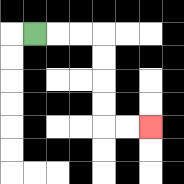{'start': '[1, 1]', 'end': '[6, 5]', 'path_directions': 'R,R,R,D,D,D,D,R,R', 'path_coordinates': '[[1, 1], [2, 1], [3, 1], [4, 1], [4, 2], [4, 3], [4, 4], [4, 5], [5, 5], [6, 5]]'}